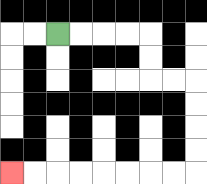{'start': '[2, 1]', 'end': '[0, 7]', 'path_directions': 'R,R,R,R,D,D,R,R,D,D,D,D,L,L,L,L,L,L,L,L', 'path_coordinates': '[[2, 1], [3, 1], [4, 1], [5, 1], [6, 1], [6, 2], [6, 3], [7, 3], [8, 3], [8, 4], [8, 5], [8, 6], [8, 7], [7, 7], [6, 7], [5, 7], [4, 7], [3, 7], [2, 7], [1, 7], [0, 7]]'}